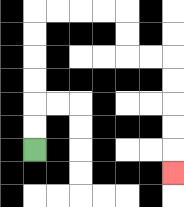{'start': '[1, 6]', 'end': '[7, 7]', 'path_directions': 'U,U,U,U,U,U,R,R,R,R,D,D,R,R,D,D,D,D,D', 'path_coordinates': '[[1, 6], [1, 5], [1, 4], [1, 3], [1, 2], [1, 1], [1, 0], [2, 0], [3, 0], [4, 0], [5, 0], [5, 1], [5, 2], [6, 2], [7, 2], [7, 3], [7, 4], [7, 5], [7, 6], [7, 7]]'}